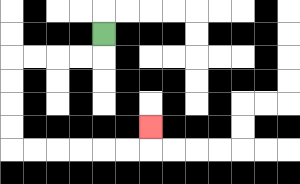{'start': '[4, 1]', 'end': '[6, 5]', 'path_directions': 'D,L,L,L,L,D,D,D,D,R,R,R,R,R,R,U', 'path_coordinates': '[[4, 1], [4, 2], [3, 2], [2, 2], [1, 2], [0, 2], [0, 3], [0, 4], [0, 5], [0, 6], [1, 6], [2, 6], [3, 6], [4, 6], [5, 6], [6, 6], [6, 5]]'}